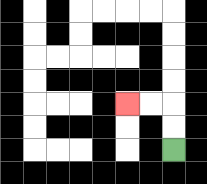{'start': '[7, 6]', 'end': '[5, 4]', 'path_directions': 'U,U,L,L', 'path_coordinates': '[[7, 6], [7, 5], [7, 4], [6, 4], [5, 4]]'}